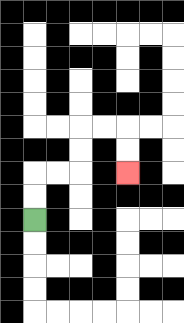{'start': '[1, 9]', 'end': '[5, 7]', 'path_directions': 'U,U,R,R,U,U,R,R,D,D', 'path_coordinates': '[[1, 9], [1, 8], [1, 7], [2, 7], [3, 7], [3, 6], [3, 5], [4, 5], [5, 5], [5, 6], [5, 7]]'}